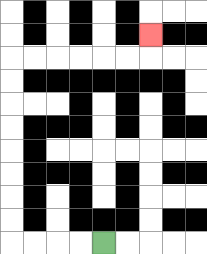{'start': '[4, 10]', 'end': '[6, 1]', 'path_directions': 'L,L,L,L,U,U,U,U,U,U,U,U,R,R,R,R,R,R,U', 'path_coordinates': '[[4, 10], [3, 10], [2, 10], [1, 10], [0, 10], [0, 9], [0, 8], [0, 7], [0, 6], [0, 5], [0, 4], [0, 3], [0, 2], [1, 2], [2, 2], [3, 2], [4, 2], [5, 2], [6, 2], [6, 1]]'}